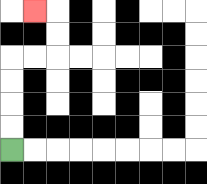{'start': '[0, 6]', 'end': '[1, 0]', 'path_directions': 'U,U,U,U,R,R,U,U,L', 'path_coordinates': '[[0, 6], [0, 5], [0, 4], [0, 3], [0, 2], [1, 2], [2, 2], [2, 1], [2, 0], [1, 0]]'}